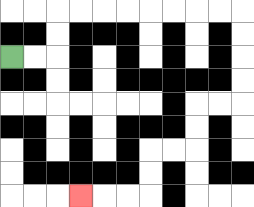{'start': '[0, 2]', 'end': '[3, 8]', 'path_directions': 'R,R,U,U,R,R,R,R,R,R,R,R,D,D,D,D,L,L,D,D,L,L,D,D,L,L,L', 'path_coordinates': '[[0, 2], [1, 2], [2, 2], [2, 1], [2, 0], [3, 0], [4, 0], [5, 0], [6, 0], [7, 0], [8, 0], [9, 0], [10, 0], [10, 1], [10, 2], [10, 3], [10, 4], [9, 4], [8, 4], [8, 5], [8, 6], [7, 6], [6, 6], [6, 7], [6, 8], [5, 8], [4, 8], [3, 8]]'}